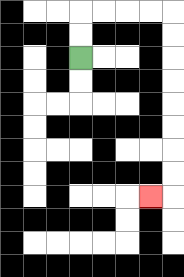{'start': '[3, 2]', 'end': '[6, 8]', 'path_directions': 'U,U,R,R,R,R,D,D,D,D,D,D,D,D,L', 'path_coordinates': '[[3, 2], [3, 1], [3, 0], [4, 0], [5, 0], [6, 0], [7, 0], [7, 1], [7, 2], [7, 3], [7, 4], [7, 5], [7, 6], [7, 7], [7, 8], [6, 8]]'}